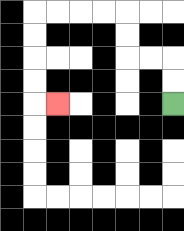{'start': '[7, 4]', 'end': '[2, 4]', 'path_directions': 'U,U,L,L,U,U,L,L,L,L,D,D,D,D,R', 'path_coordinates': '[[7, 4], [7, 3], [7, 2], [6, 2], [5, 2], [5, 1], [5, 0], [4, 0], [3, 0], [2, 0], [1, 0], [1, 1], [1, 2], [1, 3], [1, 4], [2, 4]]'}